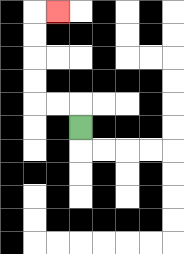{'start': '[3, 5]', 'end': '[2, 0]', 'path_directions': 'U,L,L,U,U,U,U,R', 'path_coordinates': '[[3, 5], [3, 4], [2, 4], [1, 4], [1, 3], [1, 2], [1, 1], [1, 0], [2, 0]]'}